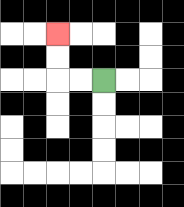{'start': '[4, 3]', 'end': '[2, 1]', 'path_directions': 'L,L,U,U', 'path_coordinates': '[[4, 3], [3, 3], [2, 3], [2, 2], [2, 1]]'}